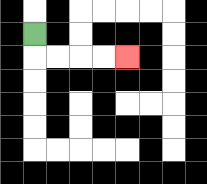{'start': '[1, 1]', 'end': '[5, 2]', 'path_directions': 'D,R,R,R,R', 'path_coordinates': '[[1, 1], [1, 2], [2, 2], [3, 2], [4, 2], [5, 2]]'}